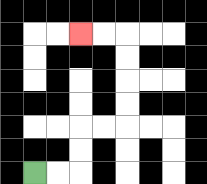{'start': '[1, 7]', 'end': '[3, 1]', 'path_directions': 'R,R,U,U,R,R,U,U,U,U,L,L', 'path_coordinates': '[[1, 7], [2, 7], [3, 7], [3, 6], [3, 5], [4, 5], [5, 5], [5, 4], [5, 3], [5, 2], [5, 1], [4, 1], [3, 1]]'}